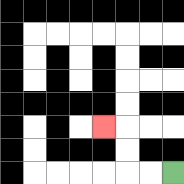{'start': '[7, 7]', 'end': '[4, 5]', 'path_directions': 'L,L,U,U,L', 'path_coordinates': '[[7, 7], [6, 7], [5, 7], [5, 6], [5, 5], [4, 5]]'}